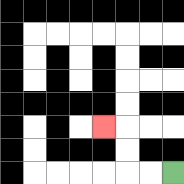{'start': '[7, 7]', 'end': '[4, 5]', 'path_directions': 'L,L,U,U,L', 'path_coordinates': '[[7, 7], [6, 7], [5, 7], [5, 6], [5, 5], [4, 5]]'}